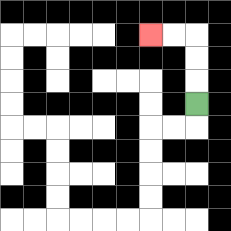{'start': '[8, 4]', 'end': '[6, 1]', 'path_directions': 'U,U,U,L,L', 'path_coordinates': '[[8, 4], [8, 3], [8, 2], [8, 1], [7, 1], [6, 1]]'}